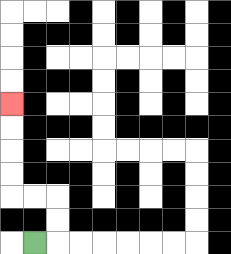{'start': '[1, 10]', 'end': '[0, 4]', 'path_directions': 'R,U,U,L,L,U,U,U,U', 'path_coordinates': '[[1, 10], [2, 10], [2, 9], [2, 8], [1, 8], [0, 8], [0, 7], [0, 6], [0, 5], [0, 4]]'}